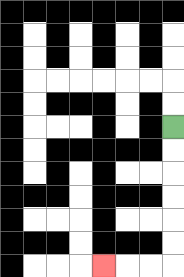{'start': '[7, 5]', 'end': '[4, 11]', 'path_directions': 'D,D,D,D,D,D,L,L,L', 'path_coordinates': '[[7, 5], [7, 6], [7, 7], [7, 8], [7, 9], [7, 10], [7, 11], [6, 11], [5, 11], [4, 11]]'}